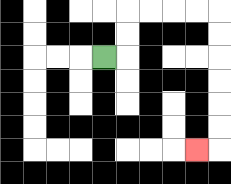{'start': '[4, 2]', 'end': '[8, 6]', 'path_directions': 'R,U,U,R,R,R,R,D,D,D,D,D,D,L', 'path_coordinates': '[[4, 2], [5, 2], [5, 1], [5, 0], [6, 0], [7, 0], [8, 0], [9, 0], [9, 1], [9, 2], [9, 3], [9, 4], [9, 5], [9, 6], [8, 6]]'}